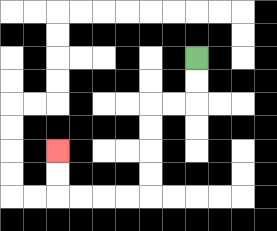{'start': '[8, 2]', 'end': '[2, 6]', 'path_directions': 'D,D,L,L,D,D,D,D,L,L,L,L,U,U', 'path_coordinates': '[[8, 2], [8, 3], [8, 4], [7, 4], [6, 4], [6, 5], [6, 6], [6, 7], [6, 8], [5, 8], [4, 8], [3, 8], [2, 8], [2, 7], [2, 6]]'}